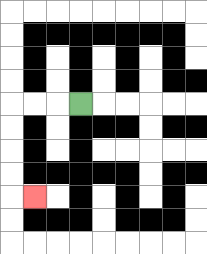{'start': '[3, 4]', 'end': '[1, 8]', 'path_directions': 'L,L,L,D,D,D,D,R', 'path_coordinates': '[[3, 4], [2, 4], [1, 4], [0, 4], [0, 5], [0, 6], [0, 7], [0, 8], [1, 8]]'}